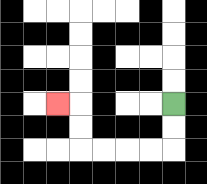{'start': '[7, 4]', 'end': '[2, 4]', 'path_directions': 'D,D,L,L,L,L,U,U,L', 'path_coordinates': '[[7, 4], [7, 5], [7, 6], [6, 6], [5, 6], [4, 6], [3, 6], [3, 5], [3, 4], [2, 4]]'}